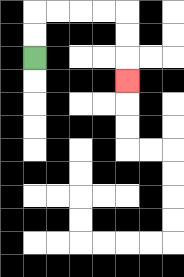{'start': '[1, 2]', 'end': '[5, 3]', 'path_directions': 'U,U,R,R,R,R,D,D,D', 'path_coordinates': '[[1, 2], [1, 1], [1, 0], [2, 0], [3, 0], [4, 0], [5, 0], [5, 1], [5, 2], [5, 3]]'}